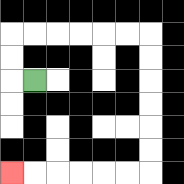{'start': '[1, 3]', 'end': '[0, 7]', 'path_directions': 'L,U,U,R,R,R,R,R,R,D,D,D,D,D,D,L,L,L,L,L,L', 'path_coordinates': '[[1, 3], [0, 3], [0, 2], [0, 1], [1, 1], [2, 1], [3, 1], [4, 1], [5, 1], [6, 1], [6, 2], [6, 3], [6, 4], [6, 5], [6, 6], [6, 7], [5, 7], [4, 7], [3, 7], [2, 7], [1, 7], [0, 7]]'}